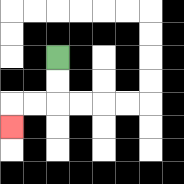{'start': '[2, 2]', 'end': '[0, 5]', 'path_directions': 'D,D,L,L,D', 'path_coordinates': '[[2, 2], [2, 3], [2, 4], [1, 4], [0, 4], [0, 5]]'}